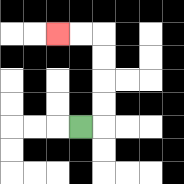{'start': '[3, 5]', 'end': '[2, 1]', 'path_directions': 'R,U,U,U,U,L,L', 'path_coordinates': '[[3, 5], [4, 5], [4, 4], [4, 3], [4, 2], [4, 1], [3, 1], [2, 1]]'}